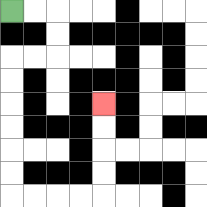{'start': '[0, 0]', 'end': '[4, 4]', 'path_directions': 'R,R,D,D,L,L,D,D,D,D,D,D,R,R,R,R,U,U,U,U', 'path_coordinates': '[[0, 0], [1, 0], [2, 0], [2, 1], [2, 2], [1, 2], [0, 2], [0, 3], [0, 4], [0, 5], [0, 6], [0, 7], [0, 8], [1, 8], [2, 8], [3, 8], [4, 8], [4, 7], [4, 6], [4, 5], [4, 4]]'}